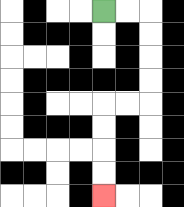{'start': '[4, 0]', 'end': '[4, 8]', 'path_directions': 'R,R,D,D,D,D,L,L,D,D,D,D', 'path_coordinates': '[[4, 0], [5, 0], [6, 0], [6, 1], [6, 2], [6, 3], [6, 4], [5, 4], [4, 4], [4, 5], [4, 6], [4, 7], [4, 8]]'}